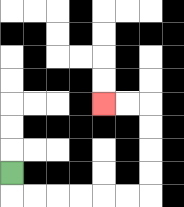{'start': '[0, 7]', 'end': '[4, 4]', 'path_directions': 'D,R,R,R,R,R,R,U,U,U,U,L,L', 'path_coordinates': '[[0, 7], [0, 8], [1, 8], [2, 8], [3, 8], [4, 8], [5, 8], [6, 8], [6, 7], [6, 6], [6, 5], [6, 4], [5, 4], [4, 4]]'}